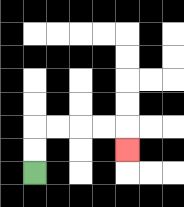{'start': '[1, 7]', 'end': '[5, 6]', 'path_directions': 'U,U,R,R,R,R,D', 'path_coordinates': '[[1, 7], [1, 6], [1, 5], [2, 5], [3, 5], [4, 5], [5, 5], [5, 6]]'}